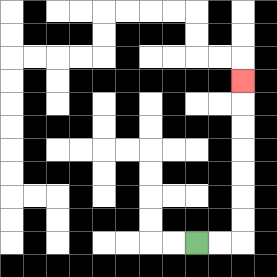{'start': '[8, 10]', 'end': '[10, 3]', 'path_directions': 'R,R,U,U,U,U,U,U,U', 'path_coordinates': '[[8, 10], [9, 10], [10, 10], [10, 9], [10, 8], [10, 7], [10, 6], [10, 5], [10, 4], [10, 3]]'}